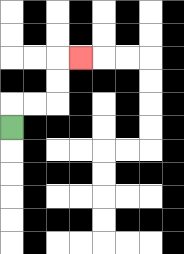{'start': '[0, 5]', 'end': '[3, 2]', 'path_directions': 'U,R,R,U,U,R', 'path_coordinates': '[[0, 5], [0, 4], [1, 4], [2, 4], [2, 3], [2, 2], [3, 2]]'}